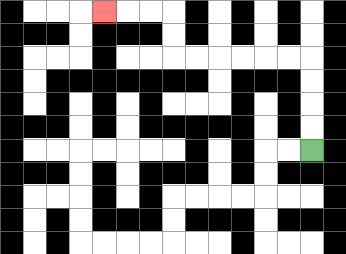{'start': '[13, 6]', 'end': '[4, 0]', 'path_directions': 'U,U,U,U,L,L,L,L,L,L,U,U,L,L,L', 'path_coordinates': '[[13, 6], [13, 5], [13, 4], [13, 3], [13, 2], [12, 2], [11, 2], [10, 2], [9, 2], [8, 2], [7, 2], [7, 1], [7, 0], [6, 0], [5, 0], [4, 0]]'}